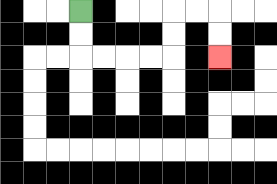{'start': '[3, 0]', 'end': '[9, 2]', 'path_directions': 'D,D,R,R,R,R,U,U,R,R,D,D', 'path_coordinates': '[[3, 0], [3, 1], [3, 2], [4, 2], [5, 2], [6, 2], [7, 2], [7, 1], [7, 0], [8, 0], [9, 0], [9, 1], [9, 2]]'}